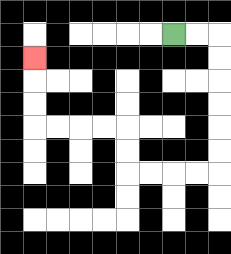{'start': '[7, 1]', 'end': '[1, 2]', 'path_directions': 'R,R,D,D,D,D,D,D,L,L,L,L,U,U,L,L,L,L,U,U,U', 'path_coordinates': '[[7, 1], [8, 1], [9, 1], [9, 2], [9, 3], [9, 4], [9, 5], [9, 6], [9, 7], [8, 7], [7, 7], [6, 7], [5, 7], [5, 6], [5, 5], [4, 5], [3, 5], [2, 5], [1, 5], [1, 4], [1, 3], [1, 2]]'}